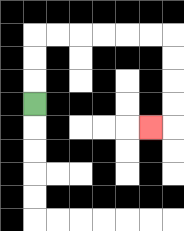{'start': '[1, 4]', 'end': '[6, 5]', 'path_directions': 'U,U,U,R,R,R,R,R,R,D,D,D,D,L', 'path_coordinates': '[[1, 4], [1, 3], [1, 2], [1, 1], [2, 1], [3, 1], [4, 1], [5, 1], [6, 1], [7, 1], [7, 2], [7, 3], [7, 4], [7, 5], [6, 5]]'}